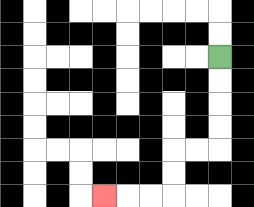{'start': '[9, 2]', 'end': '[4, 8]', 'path_directions': 'D,D,D,D,L,L,D,D,L,L,L', 'path_coordinates': '[[9, 2], [9, 3], [9, 4], [9, 5], [9, 6], [8, 6], [7, 6], [7, 7], [7, 8], [6, 8], [5, 8], [4, 8]]'}